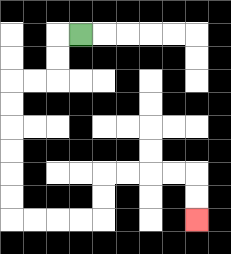{'start': '[3, 1]', 'end': '[8, 9]', 'path_directions': 'L,D,D,L,L,D,D,D,D,D,D,R,R,R,R,U,U,R,R,R,R,D,D', 'path_coordinates': '[[3, 1], [2, 1], [2, 2], [2, 3], [1, 3], [0, 3], [0, 4], [0, 5], [0, 6], [0, 7], [0, 8], [0, 9], [1, 9], [2, 9], [3, 9], [4, 9], [4, 8], [4, 7], [5, 7], [6, 7], [7, 7], [8, 7], [8, 8], [8, 9]]'}